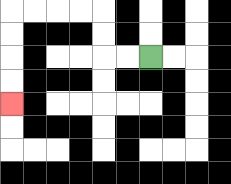{'start': '[6, 2]', 'end': '[0, 4]', 'path_directions': 'L,L,U,U,L,L,L,L,D,D,D,D', 'path_coordinates': '[[6, 2], [5, 2], [4, 2], [4, 1], [4, 0], [3, 0], [2, 0], [1, 0], [0, 0], [0, 1], [0, 2], [0, 3], [0, 4]]'}